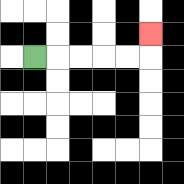{'start': '[1, 2]', 'end': '[6, 1]', 'path_directions': 'R,R,R,R,R,U', 'path_coordinates': '[[1, 2], [2, 2], [3, 2], [4, 2], [5, 2], [6, 2], [6, 1]]'}